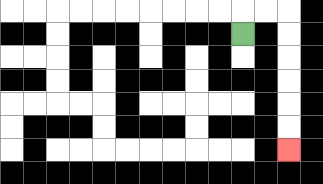{'start': '[10, 1]', 'end': '[12, 6]', 'path_directions': 'U,R,R,D,D,D,D,D,D', 'path_coordinates': '[[10, 1], [10, 0], [11, 0], [12, 0], [12, 1], [12, 2], [12, 3], [12, 4], [12, 5], [12, 6]]'}